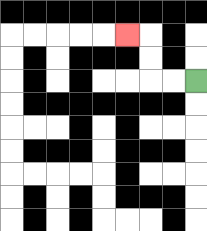{'start': '[8, 3]', 'end': '[5, 1]', 'path_directions': 'L,L,U,U,L', 'path_coordinates': '[[8, 3], [7, 3], [6, 3], [6, 2], [6, 1], [5, 1]]'}